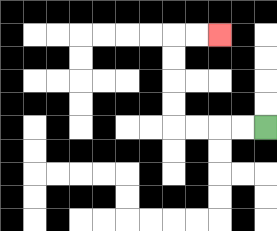{'start': '[11, 5]', 'end': '[9, 1]', 'path_directions': 'L,L,L,L,U,U,U,U,R,R', 'path_coordinates': '[[11, 5], [10, 5], [9, 5], [8, 5], [7, 5], [7, 4], [7, 3], [7, 2], [7, 1], [8, 1], [9, 1]]'}